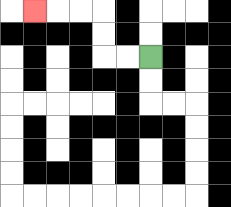{'start': '[6, 2]', 'end': '[1, 0]', 'path_directions': 'L,L,U,U,L,L,L', 'path_coordinates': '[[6, 2], [5, 2], [4, 2], [4, 1], [4, 0], [3, 0], [2, 0], [1, 0]]'}